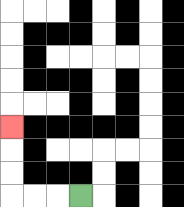{'start': '[3, 8]', 'end': '[0, 5]', 'path_directions': 'L,L,L,U,U,U', 'path_coordinates': '[[3, 8], [2, 8], [1, 8], [0, 8], [0, 7], [0, 6], [0, 5]]'}